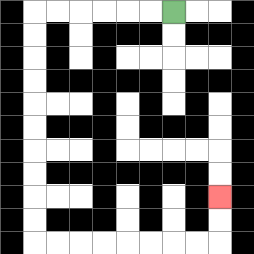{'start': '[7, 0]', 'end': '[9, 8]', 'path_directions': 'L,L,L,L,L,L,D,D,D,D,D,D,D,D,D,D,R,R,R,R,R,R,R,R,U,U', 'path_coordinates': '[[7, 0], [6, 0], [5, 0], [4, 0], [3, 0], [2, 0], [1, 0], [1, 1], [1, 2], [1, 3], [1, 4], [1, 5], [1, 6], [1, 7], [1, 8], [1, 9], [1, 10], [2, 10], [3, 10], [4, 10], [5, 10], [6, 10], [7, 10], [8, 10], [9, 10], [9, 9], [9, 8]]'}